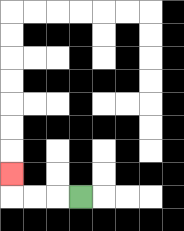{'start': '[3, 8]', 'end': '[0, 7]', 'path_directions': 'L,L,L,U', 'path_coordinates': '[[3, 8], [2, 8], [1, 8], [0, 8], [0, 7]]'}